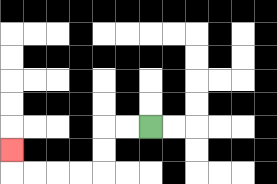{'start': '[6, 5]', 'end': '[0, 6]', 'path_directions': 'L,L,D,D,L,L,L,L,U', 'path_coordinates': '[[6, 5], [5, 5], [4, 5], [4, 6], [4, 7], [3, 7], [2, 7], [1, 7], [0, 7], [0, 6]]'}